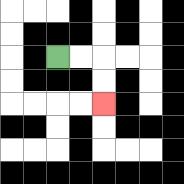{'start': '[2, 2]', 'end': '[4, 4]', 'path_directions': 'R,R,D,D', 'path_coordinates': '[[2, 2], [3, 2], [4, 2], [4, 3], [4, 4]]'}